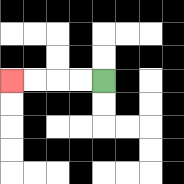{'start': '[4, 3]', 'end': '[0, 3]', 'path_directions': 'L,L,L,L', 'path_coordinates': '[[4, 3], [3, 3], [2, 3], [1, 3], [0, 3]]'}